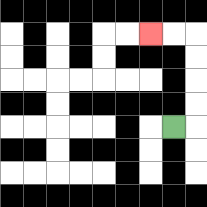{'start': '[7, 5]', 'end': '[6, 1]', 'path_directions': 'R,U,U,U,U,L,L', 'path_coordinates': '[[7, 5], [8, 5], [8, 4], [8, 3], [8, 2], [8, 1], [7, 1], [6, 1]]'}